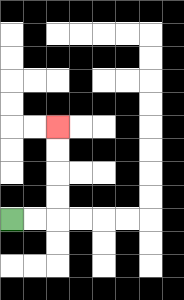{'start': '[0, 9]', 'end': '[2, 5]', 'path_directions': 'R,R,U,U,U,U', 'path_coordinates': '[[0, 9], [1, 9], [2, 9], [2, 8], [2, 7], [2, 6], [2, 5]]'}